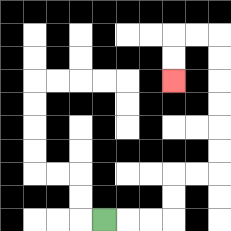{'start': '[4, 9]', 'end': '[7, 3]', 'path_directions': 'R,R,R,U,U,R,R,U,U,U,U,U,U,L,L,D,D', 'path_coordinates': '[[4, 9], [5, 9], [6, 9], [7, 9], [7, 8], [7, 7], [8, 7], [9, 7], [9, 6], [9, 5], [9, 4], [9, 3], [9, 2], [9, 1], [8, 1], [7, 1], [7, 2], [7, 3]]'}